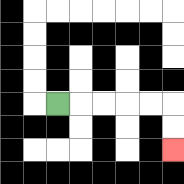{'start': '[2, 4]', 'end': '[7, 6]', 'path_directions': 'R,R,R,R,R,D,D', 'path_coordinates': '[[2, 4], [3, 4], [4, 4], [5, 4], [6, 4], [7, 4], [7, 5], [7, 6]]'}